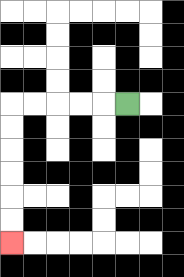{'start': '[5, 4]', 'end': '[0, 10]', 'path_directions': 'L,L,L,L,L,D,D,D,D,D,D', 'path_coordinates': '[[5, 4], [4, 4], [3, 4], [2, 4], [1, 4], [0, 4], [0, 5], [0, 6], [0, 7], [0, 8], [0, 9], [0, 10]]'}